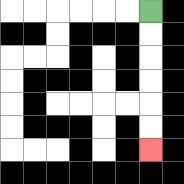{'start': '[6, 0]', 'end': '[6, 6]', 'path_directions': 'D,D,D,D,D,D', 'path_coordinates': '[[6, 0], [6, 1], [6, 2], [6, 3], [6, 4], [6, 5], [6, 6]]'}